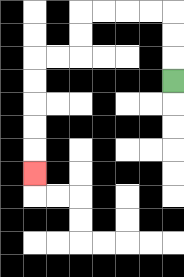{'start': '[7, 3]', 'end': '[1, 7]', 'path_directions': 'U,U,U,L,L,L,L,D,D,L,L,D,D,D,D,D', 'path_coordinates': '[[7, 3], [7, 2], [7, 1], [7, 0], [6, 0], [5, 0], [4, 0], [3, 0], [3, 1], [3, 2], [2, 2], [1, 2], [1, 3], [1, 4], [1, 5], [1, 6], [1, 7]]'}